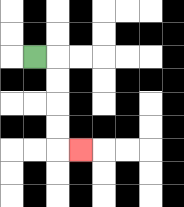{'start': '[1, 2]', 'end': '[3, 6]', 'path_directions': 'R,D,D,D,D,R', 'path_coordinates': '[[1, 2], [2, 2], [2, 3], [2, 4], [2, 5], [2, 6], [3, 6]]'}